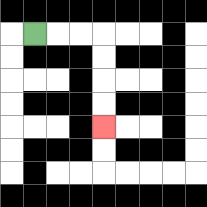{'start': '[1, 1]', 'end': '[4, 5]', 'path_directions': 'R,R,R,D,D,D,D', 'path_coordinates': '[[1, 1], [2, 1], [3, 1], [4, 1], [4, 2], [4, 3], [4, 4], [4, 5]]'}